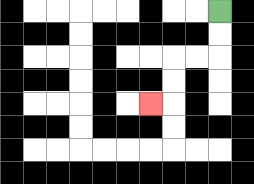{'start': '[9, 0]', 'end': '[6, 4]', 'path_directions': 'D,D,L,L,D,D,L', 'path_coordinates': '[[9, 0], [9, 1], [9, 2], [8, 2], [7, 2], [7, 3], [7, 4], [6, 4]]'}